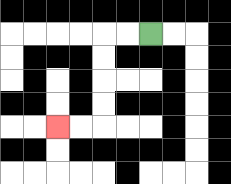{'start': '[6, 1]', 'end': '[2, 5]', 'path_directions': 'L,L,D,D,D,D,L,L', 'path_coordinates': '[[6, 1], [5, 1], [4, 1], [4, 2], [4, 3], [4, 4], [4, 5], [3, 5], [2, 5]]'}